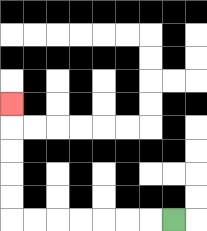{'start': '[7, 9]', 'end': '[0, 4]', 'path_directions': 'L,L,L,L,L,L,L,U,U,U,U,U', 'path_coordinates': '[[7, 9], [6, 9], [5, 9], [4, 9], [3, 9], [2, 9], [1, 9], [0, 9], [0, 8], [0, 7], [0, 6], [0, 5], [0, 4]]'}